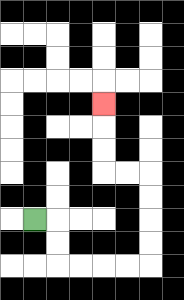{'start': '[1, 9]', 'end': '[4, 4]', 'path_directions': 'R,D,D,R,R,R,R,U,U,U,U,L,L,U,U,U', 'path_coordinates': '[[1, 9], [2, 9], [2, 10], [2, 11], [3, 11], [4, 11], [5, 11], [6, 11], [6, 10], [6, 9], [6, 8], [6, 7], [5, 7], [4, 7], [4, 6], [4, 5], [4, 4]]'}